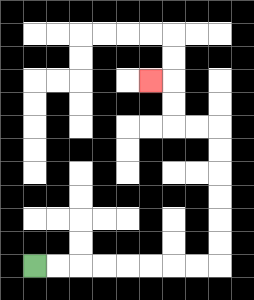{'start': '[1, 11]', 'end': '[6, 3]', 'path_directions': 'R,R,R,R,R,R,R,R,U,U,U,U,U,U,L,L,U,U,L', 'path_coordinates': '[[1, 11], [2, 11], [3, 11], [4, 11], [5, 11], [6, 11], [7, 11], [8, 11], [9, 11], [9, 10], [9, 9], [9, 8], [9, 7], [9, 6], [9, 5], [8, 5], [7, 5], [7, 4], [7, 3], [6, 3]]'}